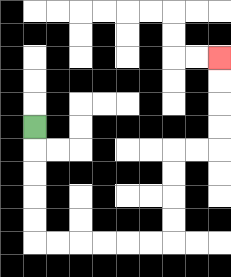{'start': '[1, 5]', 'end': '[9, 2]', 'path_directions': 'D,D,D,D,D,R,R,R,R,R,R,U,U,U,U,R,R,U,U,U,U', 'path_coordinates': '[[1, 5], [1, 6], [1, 7], [1, 8], [1, 9], [1, 10], [2, 10], [3, 10], [4, 10], [5, 10], [6, 10], [7, 10], [7, 9], [7, 8], [7, 7], [7, 6], [8, 6], [9, 6], [9, 5], [9, 4], [9, 3], [9, 2]]'}